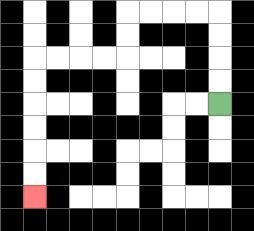{'start': '[9, 4]', 'end': '[1, 8]', 'path_directions': 'U,U,U,U,L,L,L,L,D,D,L,L,L,L,D,D,D,D,D,D', 'path_coordinates': '[[9, 4], [9, 3], [9, 2], [9, 1], [9, 0], [8, 0], [7, 0], [6, 0], [5, 0], [5, 1], [5, 2], [4, 2], [3, 2], [2, 2], [1, 2], [1, 3], [1, 4], [1, 5], [1, 6], [1, 7], [1, 8]]'}